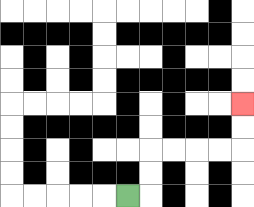{'start': '[5, 8]', 'end': '[10, 4]', 'path_directions': 'R,U,U,R,R,R,R,U,U', 'path_coordinates': '[[5, 8], [6, 8], [6, 7], [6, 6], [7, 6], [8, 6], [9, 6], [10, 6], [10, 5], [10, 4]]'}